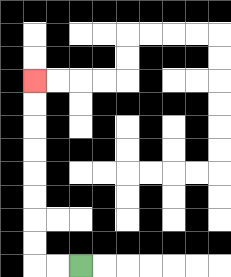{'start': '[3, 11]', 'end': '[1, 3]', 'path_directions': 'L,L,U,U,U,U,U,U,U,U', 'path_coordinates': '[[3, 11], [2, 11], [1, 11], [1, 10], [1, 9], [1, 8], [1, 7], [1, 6], [1, 5], [1, 4], [1, 3]]'}